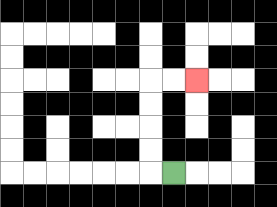{'start': '[7, 7]', 'end': '[8, 3]', 'path_directions': 'L,U,U,U,U,R,R', 'path_coordinates': '[[7, 7], [6, 7], [6, 6], [6, 5], [6, 4], [6, 3], [7, 3], [8, 3]]'}